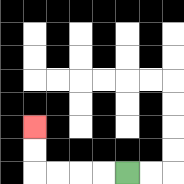{'start': '[5, 7]', 'end': '[1, 5]', 'path_directions': 'L,L,L,L,U,U', 'path_coordinates': '[[5, 7], [4, 7], [3, 7], [2, 7], [1, 7], [1, 6], [1, 5]]'}